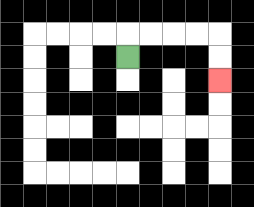{'start': '[5, 2]', 'end': '[9, 3]', 'path_directions': 'U,R,R,R,R,D,D', 'path_coordinates': '[[5, 2], [5, 1], [6, 1], [7, 1], [8, 1], [9, 1], [9, 2], [9, 3]]'}